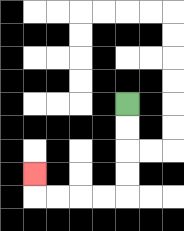{'start': '[5, 4]', 'end': '[1, 7]', 'path_directions': 'D,D,D,D,L,L,L,L,U', 'path_coordinates': '[[5, 4], [5, 5], [5, 6], [5, 7], [5, 8], [4, 8], [3, 8], [2, 8], [1, 8], [1, 7]]'}